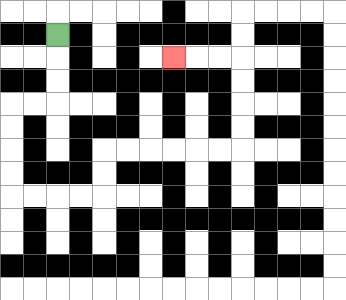{'start': '[2, 1]', 'end': '[7, 2]', 'path_directions': 'D,D,D,L,L,D,D,D,D,R,R,R,R,U,U,R,R,R,R,R,R,U,U,U,U,L,L,L', 'path_coordinates': '[[2, 1], [2, 2], [2, 3], [2, 4], [1, 4], [0, 4], [0, 5], [0, 6], [0, 7], [0, 8], [1, 8], [2, 8], [3, 8], [4, 8], [4, 7], [4, 6], [5, 6], [6, 6], [7, 6], [8, 6], [9, 6], [10, 6], [10, 5], [10, 4], [10, 3], [10, 2], [9, 2], [8, 2], [7, 2]]'}